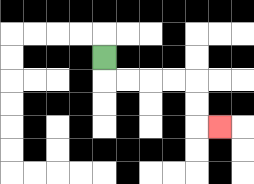{'start': '[4, 2]', 'end': '[9, 5]', 'path_directions': 'D,R,R,R,R,D,D,R', 'path_coordinates': '[[4, 2], [4, 3], [5, 3], [6, 3], [7, 3], [8, 3], [8, 4], [8, 5], [9, 5]]'}